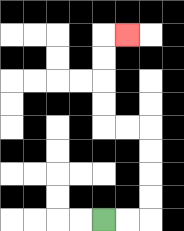{'start': '[4, 9]', 'end': '[5, 1]', 'path_directions': 'R,R,U,U,U,U,L,L,U,U,U,U,R', 'path_coordinates': '[[4, 9], [5, 9], [6, 9], [6, 8], [6, 7], [6, 6], [6, 5], [5, 5], [4, 5], [4, 4], [4, 3], [4, 2], [4, 1], [5, 1]]'}